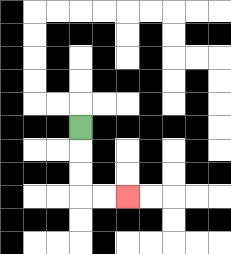{'start': '[3, 5]', 'end': '[5, 8]', 'path_directions': 'D,D,D,R,R', 'path_coordinates': '[[3, 5], [3, 6], [3, 7], [3, 8], [4, 8], [5, 8]]'}